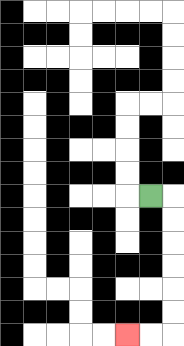{'start': '[6, 8]', 'end': '[5, 14]', 'path_directions': 'R,D,D,D,D,D,D,L,L', 'path_coordinates': '[[6, 8], [7, 8], [7, 9], [7, 10], [7, 11], [7, 12], [7, 13], [7, 14], [6, 14], [5, 14]]'}